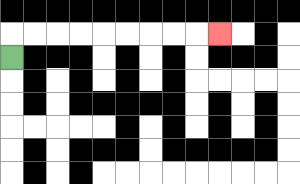{'start': '[0, 2]', 'end': '[9, 1]', 'path_directions': 'U,R,R,R,R,R,R,R,R,R', 'path_coordinates': '[[0, 2], [0, 1], [1, 1], [2, 1], [3, 1], [4, 1], [5, 1], [6, 1], [7, 1], [8, 1], [9, 1]]'}